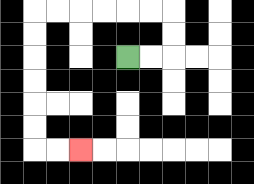{'start': '[5, 2]', 'end': '[3, 6]', 'path_directions': 'R,R,U,U,L,L,L,L,L,L,D,D,D,D,D,D,R,R', 'path_coordinates': '[[5, 2], [6, 2], [7, 2], [7, 1], [7, 0], [6, 0], [5, 0], [4, 0], [3, 0], [2, 0], [1, 0], [1, 1], [1, 2], [1, 3], [1, 4], [1, 5], [1, 6], [2, 6], [3, 6]]'}